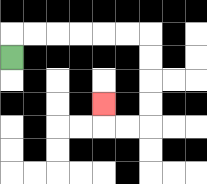{'start': '[0, 2]', 'end': '[4, 4]', 'path_directions': 'U,R,R,R,R,R,R,D,D,D,D,L,L,U', 'path_coordinates': '[[0, 2], [0, 1], [1, 1], [2, 1], [3, 1], [4, 1], [5, 1], [6, 1], [6, 2], [6, 3], [6, 4], [6, 5], [5, 5], [4, 5], [4, 4]]'}